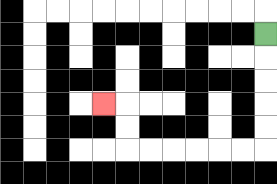{'start': '[11, 1]', 'end': '[4, 4]', 'path_directions': 'D,D,D,D,D,L,L,L,L,L,L,U,U,L', 'path_coordinates': '[[11, 1], [11, 2], [11, 3], [11, 4], [11, 5], [11, 6], [10, 6], [9, 6], [8, 6], [7, 6], [6, 6], [5, 6], [5, 5], [5, 4], [4, 4]]'}